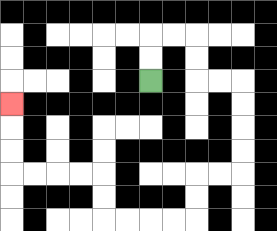{'start': '[6, 3]', 'end': '[0, 4]', 'path_directions': 'U,U,R,R,D,D,R,R,D,D,D,D,L,L,D,D,L,L,L,L,U,U,L,L,L,L,U,U,U', 'path_coordinates': '[[6, 3], [6, 2], [6, 1], [7, 1], [8, 1], [8, 2], [8, 3], [9, 3], [10, 3], [10, 4], [10, 5], [10, 6], [10, 7], [9, 7], [8, 7], [8, 8], [8, 9], [7, 9], [6, 9], [5, 9], [4, 9], [4, 8], [4, 7], [3, 7], [2, 7], [1, 7], [0, 7], [0, 6], [0, 5], [0, 4]]'}